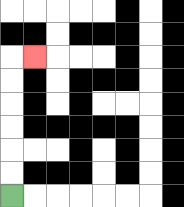{'start': '[0, 8]', 'end': '[1, 2]', 'path_directions': 'U,U,U,U,U,U,R', 'path_coordinates': '[[0, 8], [0, 7], [0, 6], [0, 5], [0, 4], [0, 3], [0, 2], [1, 2]]'}